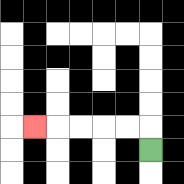{'start': '[6, 6]', 'end': '[1, 5]', 'path_directions': 'U,L,L,L,L,L', 'path_coordinates': '[[6, 6], [6, 5], [5, 5], [4, 5], [3, 5], [2, 5], [1, 5]]'}